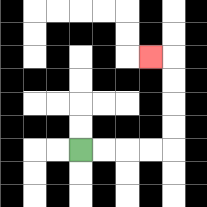{'start': '[3, 6]', 'end': '[6, 2]', 'path_directions': 'R,R,R,R,U,U,U,U,L', 'path_coordinates': '[[3, 6], [4, 6], [5, 6], [6, 6], [7, 6], [7, 5], [7, 4], [7, 3], [7, 2], [6, 2]]'}